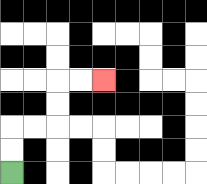{'start': '[0, 7]', 'end': '[4, 3]', 'path_directions': 'U,U,R,R,U,U,R,R', 'path_coordinates': '[[0, 7], [0, 6], [0, 5], [1, 5], [2, 5], [2, 4], [2, 3], [3, 3], [4, 3]]'}